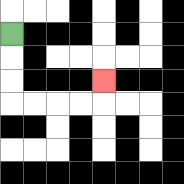{'start': '[0, 1]', 'end': '[4, 3]', 'path_directions': 'D,D,D,R,R,R,R,U', 'path_coordinates': '[[0, 1], [0, 2], [0, 3], [0, 4], [1, 4], [2, 4], [3, 4], [4, 4], [4, 3]]'}